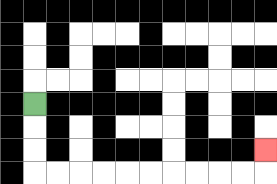{'start': '[1, 4]', 'end': '[11, 6]', 'path_directions': 'D,D,D,R,R,R,R,R,R,R,R,R,R,U', 'path_coordinates': '[[1, 4], [1, 5], [1, 6], [1, 7], [2, 7], [3, 7], [4, 7], [5, 7], [6, 7], [7, 7], [8, 7], [9, 7], [10, 7], [11, 7], [11, 6]]'}